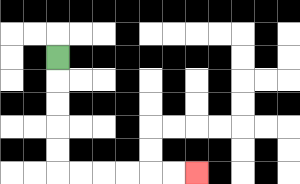{'start': '[2, 2]', 'end': '[8, 7]', 'path_directions': 'D,D,D,D,D,R,R,R,R,R,R', 'path_coordinates': '[[2, 2], [2, 3], [2, 4], [2, 5], [2, 6], [2, 7], [3, 7], [4, 7], [5, 7], [6, 7], [7, 7], [8, 7]]'}